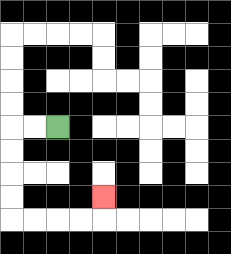{'start': '[2, 5]', 'end': '[4, 8]', 'path_directions': 'L,L,D,D,D,D,R,R,R,R,U', 'path_coordinates': '[[2, 5], [1, 5], [0, 5], [0, 6], [0, 7], [0, 8], [0, 9], [1, 9], [2, 9], [3, 9], [4, 9], [4, 8]]'}